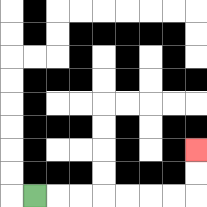{'start': '[1, 8]', 'end': '[8, 6]', 'path_directions': 'R,R,R,R,R,R,R,U,U', 'path_coordinates': '[[1, 8], [2, 8], [3, 8], [4, 8], [5, 8], [6, 8], [7, 8], [8, 8], [8, 7], [8, 6]]'}